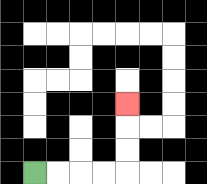{'start': '[1, 7]', 'end': '[5, 4]', 'path_directions': 'R,R,R,R,U,U,U', 'path_coordinates': '[[1, 7], [2, 7], [3, 7], [4, 7], [5, 7], [5, 6], [5, 5], [5, 4]]'}